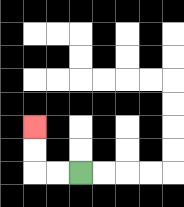{'start': '[3, 7]', 'end': '[1, 5]', 'path_directions': 'L,L,U,U', 'path_coordinates': '[[3, 7], [2, 7], [1, 7], [1, 6], [1, 5]]'}